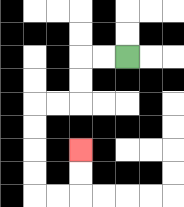{'start': '[5, 2]', 'end': '[3, 6]', 'path_directions': 'L,L,D,D,L,L,D,D,D,D,R,R,U,U', 'path_coordinates': '[[5, 2], [4, 2], [3, 2], [3, 3], [3, 4], [2, 4], [1, 4], [1, 5], [1, 6], [1, 7], [1, 8], [2, 8], [3, 8], [3, 7], [3, 6]]'}